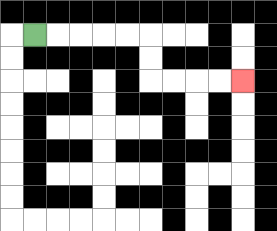{'start': '[1, 1]', 'end': '[10, 3]', 'path_directions': 'R,R,R,R,R,D,D,R,R,R,R', 'path_coordinates': '[[1, 1], [2, 1], [3, 1], [4, 1], [5, 1], [6, 1], [6, 2], [6, 3], [7, 3], [8, 3], [9, 3], [10, 3]]'}